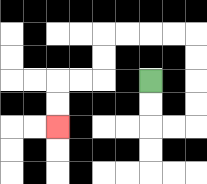{'start': '[6, 3]', 'end': '[2, 5]', 'path_directions': 'D,D,R,R,U,U,U,U,L,L,L,L,D,D,L,L,D,D', 'path_coordinates': '[[6, 3], [6, 4], [6, 5], [7, 5], [8, 5], [8, 4], [8, 3], [8, 2], [8, 1], [7, 1], [6, 1], [5, 1], [4, 1], [4, 2], [4, 3], [3, 3], [2, 3], [2, 4], [2, 5]]'}